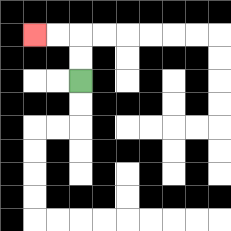{'start': '[3, 3]', 'end': '[1, 1]', 'path_directions': 'U,U,L,L', 'path_coordinates': '[[3, 3], [3, 2], [3, 1], [2, 1], [1, 1]]'}